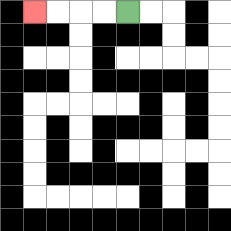{'start': '[5, 0]', 'end': '[1, 0]', 'path_directions': 'L,L,L,L', 'path_coordinates': '[[5, 0], [4, 0], [3, 0], [2, 0], [1, 0]]'}